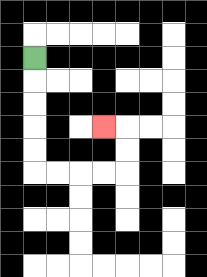{'start': '[1, 2]', 'end': '[4, 5]', 'path_directions': 'D,D,D,D,D,R,R,R,R,U,U,L', 'path_coordinates': '[[1, 2], [1, 3], [1, 4], [1, 5], [1, 6], [1, 7], [2, 7], [3, 7], [4, 7], [5, 7], [5, 6], [5, 5], [4, 5]]'}